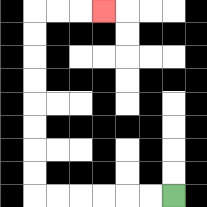{'start': '[7, 8]', 'end': '[4, 0]', 'path_directions': 'L,L,L,L,L,L,U,U,U,U,U,U,U,U,R,R,R', 'path_coordinates': '[[7, 8], [6, 8], [5, 8], [4, 8], [3, 8], [2, 8], [1, 8], [1, 7], [1, 6], [1, 5], [1, 4], [1, 3], [1, 2], [1, 1], [1, 0], [2, 0], [3, 0], [4, 0]]'}